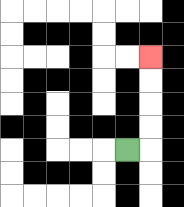{'start': '[5, 6]', 'end': '[6, 2]', 'path_directions': 'R,U,U,U,U', 'path_coordinates': '[[5, 6], [6, 6], [6, 5], [6, 4], [6, 3], [6, 2]]'}